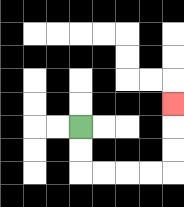{'start': '[3, 5]', 'end': '[7, 4]', 'path_directions': 'D,D,R,R,R,R,U,U,U', 'path_coordinates': '[[3, 5], [3, 6], [3, 7], [4, 7], [5, 7], [6, 7], [7, 7], [7, 6], [7, 5], [7, 4]]'}